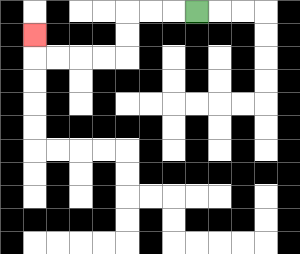{'start': '[8, 0]', 'end': '[1, 1]', 'path_directions': 'L,L,L,D,D,L,L,L,L,U', 'path_coordinates': '[[8, 0], [7, 0], [6, 0], [5, 0], [5, 1], [5, 2], [4, 2], [3, 2], [2, 2], [1, 2], [1, 1]]'}